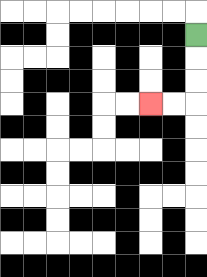{'start': '[8, 1]', 'end': '[6, 4]', 'path_directions': 'D,D,D,L,L', 'path_coordinates': '[[8, 1], [8, 2], [8, 3], [8, 4], [7, 4], [6, 4]]'}